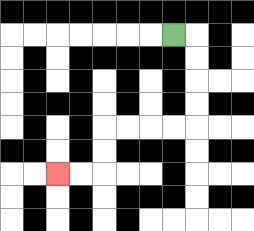{'start': '[7, 1]', 'end': '[2, 7]', 'path_directions': 'R,D,D,D,D,L,L,L,L,D,D,L,L', 'path_coordinates': '[[7, 1], [8, 1], [8, 2], [8, 3], [8, 4], [8, 5], [7, 5], [6, 5], [5, 5], [4, 5], [4, 6], [4, 7], [3, 7], [2, 7]]'}